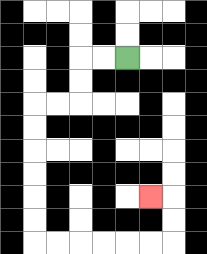{'start': '[5, 2]', 'end': '[6, 8]', 'path_directions': 'L,L,D,D,L,L,D,D,D,D,D,D,R,R,R,R,R,R,U,U,L', 'path_coordinates': '[[5, 2], [4, 2], [3, 2], [3, 3], [3, 4], [2, 4], [1, 4], [1, 5], [1, 6], [1, 7], [1, 8], [1, 9], [1, 10], [2, 10], [3, 10], [4, 10], [5, 10], [6, 10], [7, 10], [7, 9], [7, 8], [6, 8]]'}